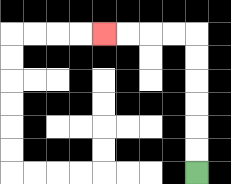{'start': '[8, 7]', 'end': '[4, 1]', 'path_directions': 'U,U,U,U,U,U,L,L,L,L', 'path_coordinates': '[[8, 7], [8, 6], [8, 5], [8, 4], [8, 3], [8, 2], [8, 1], [7, 1], [6, 1], [5, 1], [4, 1]]'}